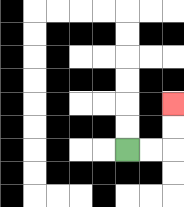{'start': '[5, 6]', 'end': '[7, 4]', 'path_directions': 'R,R,U,U', 'path_coordinates': '[[5, 6], [6, 6], [7, 6], [7, 5], [7, 4]]'}